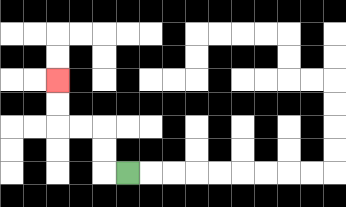{'start': '[5, 7]', 'end': '[2, 3]', 'path_directions': 'L,U,U,L,L,U,U', 'path_coordinates': '[[5, 7], [4, 7], [4, 6], [4, 5], [3, 5], [2, 5], [2, 4], [2, 3]]'}